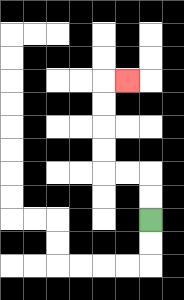{'start': '[6, 9]', 'end': '[5, 3]', 'path_directions': 'U,U,L,L,U,U,U,U,R', 'path_coordinates': '[[6, 9], [6, 8], [6, 7], [5, 7], [4, 7], [4, 6], [4, 5], [4, 4], [4, 3], [5, 3]]'}